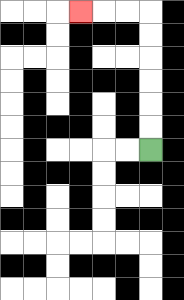{'start': '[6, 6]', 'end': '[3, 0]', 'path_directions': 'U,U,U,U,U,U,L,L,L', 'path_coordinates': '[[6, 6], [6, 5], [6, 4], [6, 3], [6, 2], [6, 1], [6, 0], [5, 0], [4, 0], [3, 0]]'}